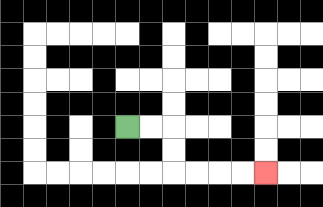{'start': '[5, 5]', 'end': '[11, 7]', 'path_directions': 'R,R,D,D,R,R,R,R', 'path_coordinates': '[[5, 5], [6, 5], [7, 5], [7, 6], [7, 7], [8, 7], [9, 7], [10, 7], [11, 7]]'}